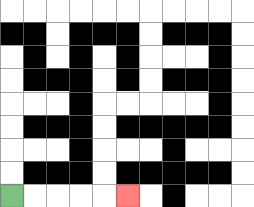{'start': '[0, 8]', 'end': '[5, 8]', 'path_directions': 'R,R,R,R,R', 'path_coordinates': '[[0, 8], [1, 8], [2, 8], [3, 8], [4, 8], [5, 8]]'}